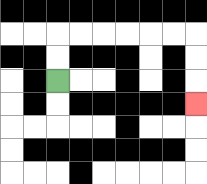{'start': '[2, 3]', 'end': '[8, 4]', 'path_directions': 'U,U,R,R,R,R,R,R,D,D,D', 'path_coordinates': '[[2, 3], [2, 2], [2, 1], [3, 1], [4, 1], [5, 1], [6, 1], [7, 1], [8, 1], [8, 2], [8, 3], [8, 4]]'}